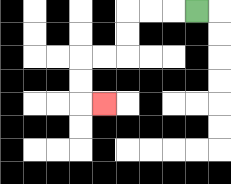{'start': '[8, 0]', 'end': '[4, 4]', 'path_directions': 'L,L,L,D,D,L,L,D,D,R', 'path_coordinates': '[[8, 0], [7, 0], [6, 0], [5, 0], [5, 1], [5, 2], [4, 2], [3, 2], [3, 3], [3, 4], [4, 4]]'}